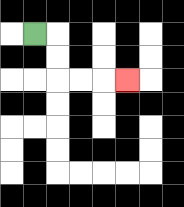{'start': '[1, 1]', 'end': '[5, 3]', 'path_directions': 'R,D,D,R,R,R', 'path_coordinates': '[[1, 1], [2, 1], [2, 2], [2, 3], [3, 3], [4, 3], [5, 3]]'}